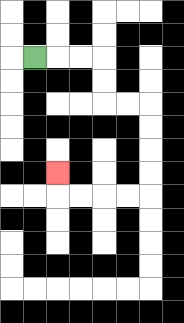{'start': '[1, 2]', 'end': '[2, 7]', 'path_directions': 'R,R,R,D,D,R,R,D,D,D,D,L,L,L,L,U', 'path_coordinates': '[[1, 2], [2, 2], [3, 2], [4, 2], [4, 3], [4, 4], [5, 4], [6, 4], [6, 5], [6, 6], [6, 7], [6, 8], [5, 8], [4, 8], [3, 8], [2, 8], [2, 7]]'}